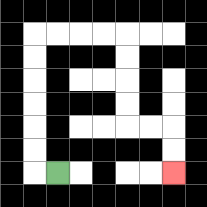{'start': '[2, 7]', 'end': '[7, 7]', 'path_directions': 'L,U,U,U,U,U,U,R,R,R,R,D,D,D,D,R,R,D,D', 'path_coordinates': '[[2, 7], [1, 7], [1, 6], [1, 5], [1, 4], [1, 3], [1, 2], [1, 1], [2, 1], [3, 1], [4, 1], [5, 1], [5, 2], [5, 3], [5, 4], [5, 5], [6, 5], [7, 5], [7, 6], [7, 7]]'}